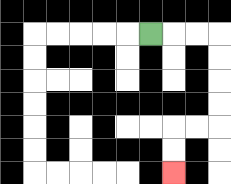{'start': '[6, 1]', 'end': '[7, 7]', 'path_directions': 'R,R,R,D,D,D,D,L,L,D,D', 'path_coordinates': '[[6, 1], [7, 1], [8, 1], [9, 1], [9, 2], [9, 3], [9, 4], [9, 5], [8, 5], [7, 5], [7, 6], [7, 7]]'}